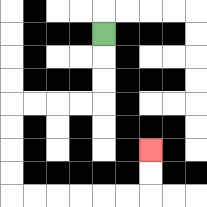{'start': '[4, 1]', 'end': '[6, 6]', 'path_directions': 'D,D,D,L,L,L,L,D,D,D,D,R,R,R,R,R,R,U,U', 'path_coordinates': '[[4, 1], [4, 2], [4, 3], [4, 4], [3, 4], [2, 4], [1, 4], [0, 4], [0, 5], [0, 6], [0, 7], [0, 8], [1, 8], [2, 8], [3, 8], [4, 8], [5, 8], [6, 8], [6, 7], [6, 6]]'}